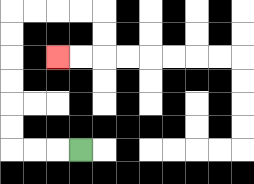{'start': '[3, 6]', 'end': '[2, 2]', 'path_directions': 'L,L,L,U,U,U,U,U,U,R,R,R,R,D,D,L,L', 'path_coordinates': '[[3, 6], [2, 6], [1, 6], [0, 6], [0, 5], [0, 4], [0, 3], [0, 2], [0, 1], [0, 0], [1, 0], [2, 0], [3, 0], [4, 0], [4, 1], [4, 2], [3, 2], [2, 2]]'}